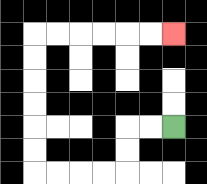{'start': '[7, 5]', 'end': '[7, 1]', 'path_directions': 'L,L,D,D,L,L,L,L,U,U,U,U,U,U,R,R,R,R,R,R', 'path_coordinates': '[[7, 5], [6, 5], [5, 5], [5, 6], [5, 7], [4, 7], [3, 7], [2, 7], [1, 7], [1, 6], [1, 5], [1, 4], [1, 3], [1, 2], [1, 1], [2, 1], [3, 1], [4, 1], [5, 1], [6, 1], [7, 1]]'}